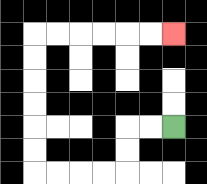{'start': '[7, 5]', 'end': '[7, 1]', 'path_directions': 'L,L,D,D,L,L,L,L,U,U,U,U,U,U,R,R,R,R,R,R', 'path_coordinates': '[[7, 5], [6, 5], [5, 5], [5, 6], [5, 7], [4, 7], [3, 7], [2, 7], [1, 7], [1, 6], [1, 5], [1, 4], [1, 3], [1, 2], [1, 1], [2, 1], [3, 1], [4, 1], [5, 1], [6, 1], [7, 1]]'}